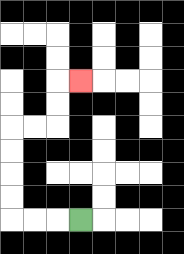{'start': '[3, 9]', 'end': '[3, 3]', 'path_directions': 'L,L,L,U,U,U,U,R,R,U,U,R', 'path_coordinates': '[[3, 9], [2, 9], [1, 9], [0, 9], [0, 8], [0, 7], [0, 6], [0, 5], [1, 5], [2, 5], [2, 4], [2, 3], [3, 3]]'}